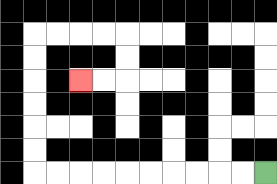{'start': '[11, 7]', 'end': '[3, 3]', 'path_directions': 'L,L,L,L,L,L,L,L,L,L,U,U,U,U,U,U,R,R,R,R,D,D,L,L', 'path_coordinates': '[[11, 7], [10, 7], [9, 7], [8, 7], [7, 7], [6, 7], [5, 7], [4, 7], [3, 7], [2, 7], [1, 7], [1, 6], [1, 5], [1, 4], [1, 3], [1, 2], [1, 1], [2, 1], [3, 1], [4, 1], [5, 1], [5, 2], [5, 3], [4, 3], [3, 3]]'}